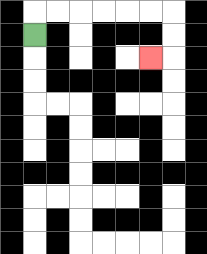{'start': '[1, 1]', 'end': '[6, 2]', 'path_directions': 'U,R,R,R,R,R,R,D,D,L', 'path_coordinates': '[[1, 1], [1, 0], [2, 0], [3, 0], [4, 0], [5, 0], [6, 0], [7, 0], [7, 1], [7, 2], [6, 2]]'}